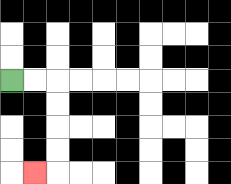{'start': '[0, 3]', 'end': '[1, 7]', 'path_directions': 'R,R,D,D,D,D,L', 'path_coordinates': '[[0, 3], [1, 3], [2, 3], [2, 4], [2, 5], [2, 6], [2, 7], [1, 7]]'}